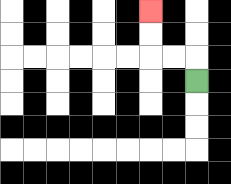{'start': '[8, 3]', 'end': '[6, 0]', 'path_directions': 'U,L,L,U,U', 'path_coordinates': '[[8, 3], [8, 2], [7, 2], [6, 2], [6, 1], [6, 0]]'}